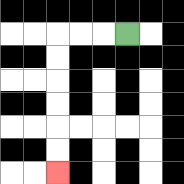{'start': '[5, 1]', 'end': '[2, 7]', 'path_directions': 'L,L,L,D,D,D,D,D,D', 'path_coordinates': '[[5, 1], [4, 1], [3, 1], [2, 1], [2, 2], [2, 3], [2, 4], [2, 5], [2, 6], [2, 7]]'}